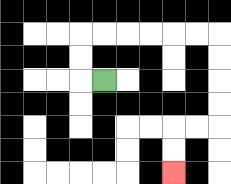{'start': '[4, 3]', 'end': '[7, 7]', 'path_directions': 'L,U,U,R,R,R,R,R,R,D,D,D,D,L,L,D,D', 'path_coordinates': '[[4, 3], [3, 3], [3, 2], [3, 1], [4, 1], [5, 1], [6, 1], [7, 1], [8, 1], [9, 1], [9, 2], [9, 3], [9, 4], [9, 5], [8, 5], [7, 5], [7, 6], [7, 7]]'}